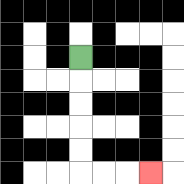{'start': '[3, 2]', 'end': '[6, 7]', 'path_directions': 'D,D,D,D,D,R,R,R', 'path_coordinates': '[[3, 2], [3, 3], [3, 4], [3, 5], [3, 6], [3, 7], [4, 7], [5, 7], [6, 7]]'}